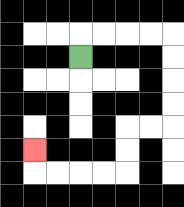{'start': '[3, 2]', 'end': '[1, 6]', 'path_directions': 'U,R,R,R,R,D,D,D,D,L,L,D,D,L,L,L,L,U', 'path_coordinates': '[[3, 2], [3, 1], [4, 1], [5, 1], [6, 1], [7, 1], [7, 2], [7, 3], [7, 4], [7, 5], [6, 5], [5, 5], [5, 6], [5, 7], [4, 7], [3, 7], [2, 7], [1, 7], [1, 6]]'}